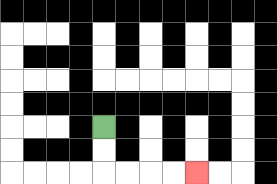{'start': '[4, 5]', 'end': '[8, 7]', 'path_directions': 'D,D,R,R,R,R', 'path_coordinates': '[[4, 5], [4, 6], [4, 7], [5, 7], [6, 7], [7, 7], [8, 7]]'}